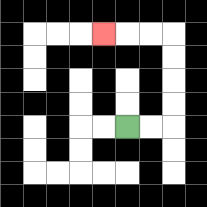{'start': '[5, 5]', 'end': '[4, 1]', 'path_directions': 'R,R,U,U,U,U,L,L,L', 'path_coordinates': '[[5, 5], [6, 5], [7, 5], [7, 4], [7, 3], [7, 2], [7, 1], [6, 1], [5, 1], [4, 1]]'}